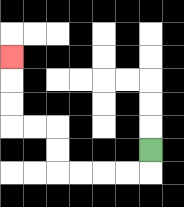{'start': '[6, 6]', 'end': '[0, 2]', 'path_directions': 'D,L,L,L,L,U,U,L,L,U,U,U', 'path_coordinates': '[[6, 6], [6, 7], [5, 7], [4, 7], [3, 7], [2, 7], [2, 6], [2, 5], [1, 5], [0, 5], [0, 4], [0, 3], [0, 2]]'}